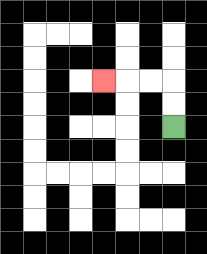{'start': '[7, 5]', 'end': '[4, 3]', 'path_directions': 'U,U,L,L,L', 'path_coordinates': '[[7, 5], [7, 4], [7, 3], [6, 3], [5, 3], [4, 3]]'}